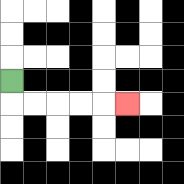{'start': '[0, 3]', 'end': '[5, 4]', 'path_directions': 'D,R,R,R,R,R', 'path_coordinates': '[[0, 3], [0, 4], [1, 4], [2, 4], [3, 4], [4, 4], [5, 4]]'}